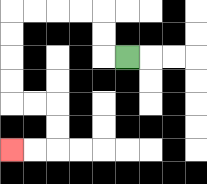{'start': '[5, 2]', 'end': '[0, 6]', 'path_directions': 'L,U,U,L,L,L,L,D,D,D,D,R,R,D,D,L,L', 'path_coordinates': '[[5, 2], [4, 2], [4, 1], [4, 0], [3, 0], [2, 0], [1, 0], [0, 0], [0, 1], [0, 2], [0, 3], [0, 4], [1, 4], [2, 4], [2, 5], [2, 6], [1, 6], [0, 6]]'}